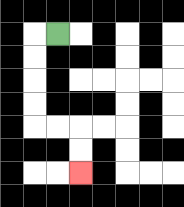{'start': '[2, 1]', 'end': '[3, 7]', 'path_directions': 'L,D,D,D,D,R,R,D,D', 'path_coordinates': '[[2, 1], [1, 1], [1, 2], [1, 3], [1, 4], [1, 5], [2, 5], [3, 5], [3, 6], [3, 7]]'}